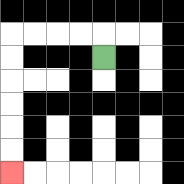{'start': '[4, 2]', 'end': '[0, 7]', 'path_directions': 'U,L,L,L,L,D,D,D,D,D,D', 'path_coordinates': '[[4, 2], [4, 1], [3, 1], [2, 1], [1, 1], [0, 1], [0, 2], [0, 3], [0, 4], [0, 5], [0, 6], [0, 7]]'}